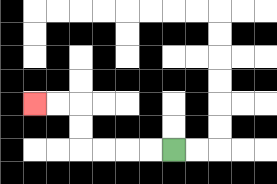{'start': '[7, 6]', 'end': '[1, 4]', 'path_directions': 'L,L,L,L,U,U,L,L', 'path_coordinates': '[[7, 6], [6, 6], [5, 6], [4, 6], [3, 6], [3, 5], [3, 4], [2, 4], [1, 4]]'}